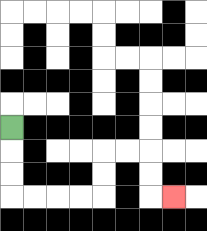{'start': '[0, 5]', 'end': '[7, 8]', 'path_directions': 'D,D,D,R,R,R,R,U,U,R,R,D,D,R', 'path_coordinates': '[[0, 5], [0, 6], [0, 7], [0, 8], [1, 8], [2, 8], [3, 8], [4, 8], [4, 7], [4, 6], [5, 6], [6, 6], [6, 7], [6, 8], [7, 8]]'}